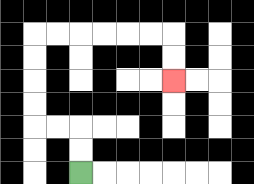{'start': '[3, 7]', 'end': '[7, 3]', 'path_directions': 'U,U,L,L,U,U,U,U,R,R,R,R,R,R,D,D', 'path_coordinates': '[[3, 7], [3, 6], [3, 5], [2, 5], [1, 5], [1, 4], [1, 3], [1, 2], [1, 1], [2, 1], [3, 1], [4, 1], [5, 1], [6, 1], [7, 1], [7, 2], [7, 3]]'}